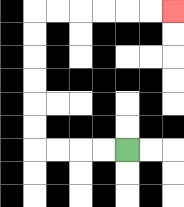{'start': '[5, 6]', 'end': '[7, 0]', 'path_directions': 'L,L,L,L,U,U,U,U,U,U,R,R,R,R,R,R', 'path_coordinates': '[[5, 6], [4, 6], [3, 6], [2, 6], [1, 6], [1, 5], [1, 4], [1, 3], [1, 2], [1, 1], [1, 0], [2, 0], [3, 0], [4, 0], [5, 0], [6, 0], [7, 0]]'}